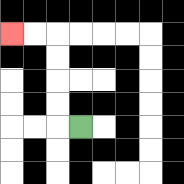{'start': '[3, 5]', 'end': '[0, 1]', 'path_directions': 'L,U,U,U,U,L,L', 'path_coordinates': '[[3, 5], [2, 5], [2, 4], [2, 3], [2, 2], [2, 1], [1, 1], [0, 1]]'}